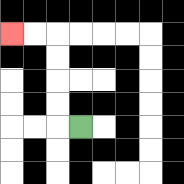{'start': '[3, 5]', 'end': '[0, 1]', 'path_directions': 'L,U,U,U,U,L,L', 'path_coordinates': '[[3, 5], [2, 5], [2, 4], [2, 3], [2, 2], [2, 1], [1, 1], [0, 1]]'}